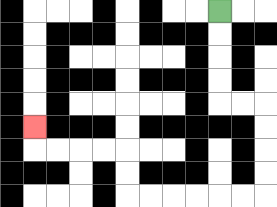{'start': '[9, 0]', 'end': '[1, 5]', 'path_directions': 'D,D,D,D,R,R,D,D,D,D,L,L,L,L,L,L,U,U,L,L,L,L,U', 'path_coordinates': '[[9, 0], [9, 1], [9, 2], [9, 3], [9, 4], [10, 4], [11, 4], [11, 5], [11, 6], [11, 7], [11, 8], [10, 8], [9, 8], [8, 8], [7, 8], [6, 8], [5, 8], [5, 7], [5, 6], [4, 6], [3, 6], [2, 6], [1, 6], [1, 5]]'}